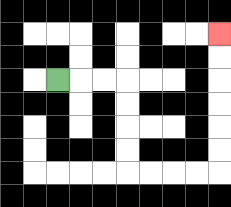{'start': '[2, 3]', 'end': '[9, 1]', 'path_directions': 'R,R,R,D,D,D,D,R,R,R,R,U,U,U,U,U,U', 'path_coordinates': '[[2, 3], [3, 3], [4, 3], [5, 3], [5, 4], [5, 5], [5, 6], [5, 7], [6, 7], [7, 7], [8, 7], [9, 7], [9, 6], [9, 5], [9, 4], [9, 3], [9, 2], [9, 1]]'}